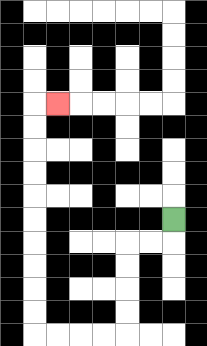{'start': '[7, 9]', 'end': '[2, 4]', 'path_directions': 'D,L,L,D,D,D,D,L,L,L,L,U,U,U,U,U,U,U,U,U,U,R', 'path_coordinates': '[[7, 9], [7, 10], [6, 10], [5, 10], [5, 11], [5, 12], [5, 13], [5, 14], [4, 14], [3, 14], [2, 14], [1, 14], [1, 13], [1, 12], [1, 11], [1, 10], [1, 9], [1, 8], [1, 7], [1, 6], [1, 5], [1, 4], [2, 4]]'}